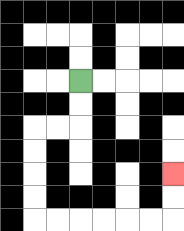{'start': '[3, 3]', 'end': '[7, 7]', 'path_directions': 'D,D,L,L,D,D,D,D,R,R,R,R,R,R,U,U', 'path_coordinates': '[[3, 3], [3, 4], [3, 5], [2, 5], [1, 5], [1, 6], [1, 7], [1, 8], [1, 9], [2, 9], [3, 9], [4, 9], [5, 9], [6, 9], [7, 9], [7, 8], [7, 7]]'}